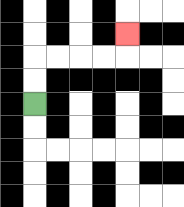{'start': '[1, 4]', 'end': '[5, 1]', 'path_directions': 'U,U,R,R,R,R,U', 'path_coordinates': '[[1, 4], [1, 3], [1, 2], [2, 2], [3, 2], [4, 2], [5, 2], [5, 1]]'}